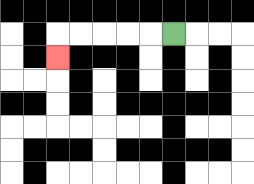{'start': '[7, 1]', 'end': '[2, 2]', 'path_directions': 'L,L,L,L,L,D', 'path_coordinates': '[[7, 1], [6, 1], [5, 1], [4, 1], [3, 1], [2, 1], [2, 2]]'}